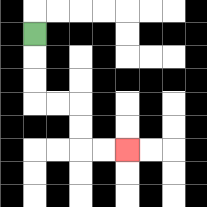{'start': '[1, 1]', 'end': '[5, 6]', 'path_directions': 'D,D,D,R,R,D,D,R,R', 'path_coordinates': '[[1, 1], [1, 2], [1, 3], [1, 4], [2, 4], [3, 4], [3, 5], [3, 6], [4, 6], [5, 6]]'}